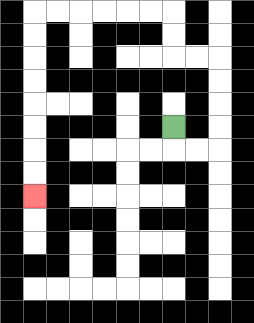{'start': '[7, 5]', 'end': '[1, 8]', 'path_directions': 'D,R,R,U,U,U,U,L,L,U,U,L,L,L,L,L,L,D,D,D,D,D,D,D,D', 'path_coordinates': '[[7, 5], [7, 6], [8, 6], [9, 6], [9, 5], [9, 4], [9, 3], [9, 2], [8, 2], [7, 2], [7, 1], [7, 0], [6, 0], [5, 0], [4, 0], [3, 0], [2, 0], [1, 0], [1, 1], [1, 2], [1, 3], [1, 4], [1, 5], [1, 6], [1, 7], [1, 8]]'}